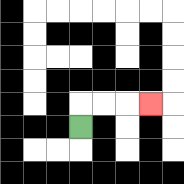{'start': '[3, 5]', 'end': '[6, 4]', 'path_directions': 'U,R,R,R', 'path_coordinates': '[[3, 5], [3, 4], [4, 4], [5, 4], [6, 4]]'}